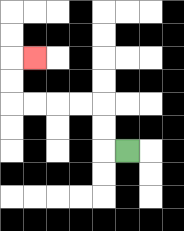{'start': '[5, 6]', 'end': '[1, 2]', 'path_directions': 'L,U,U,L,L,L,L,U,U,R', 'path_coordinates': '[[5, 6], [4, 6], [4, 5], [4, 4], [3, 4], [2, 4], [1, 4], [0, 4], [0, 3], [0, 2], [1, 2]]'}